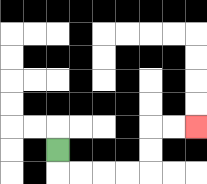{'start': '[2, 6]', 'end': '[8, 5]', 'path_directions': 'D,R,R,R,R,U,U,R,R', 'path_coordinates': '[[2, 6], [2, 7], [3, 7], [4, 7], [5, 7], [6, 7], [6, 6], [6, 5], [7, 5], [8, 5]]'}